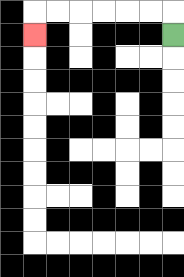{'start': '[7, 1]', 'end': '[1, 1]', 'path_directions': 'U,L,L,L,L,L,L,D', 'path_coordinates': '[[7, 1], [7, 0], [6, 0], [5, 0], [4, 0], [3, 0], [2, 0], [1, 0], [1, 1]]'}